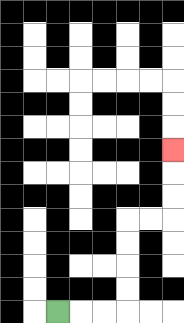{'start': '[2, 13]', 'end': '[7, 6]', 'path_directions': 'R,R,R,U,U,U,U,R,R,U,U,U', 'path_coordinates': '[[2, 13], [3, 13], [4, 13], [5, 13], [5, 12], [5, 11], [5, 10], [5, 9], [6, 9], [7, 9], [7, 8], [7, 7], [7, 6]]'}